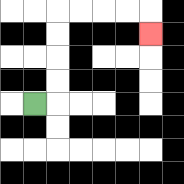{'start': '[1, 4]', 'end': '[6, 1]', 'path_directions': 'R,U,U,U,U,R,R,R,R,D', 'path_coordinates': '[[1, 4], [2, 4], [2, 3], [2, 2], [2, 1], [2, 0], [3, 0], [4, 0], [5, 0], [6, 0], [6, 1]]'}